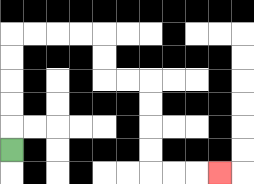{'start': '[0, 6]', 'end': '[9, 7]', 'path_directions': 'U,U,U,U,U,R,R,R,R,D,D,R,R,D,D,D,D,R,R,R', 'path_coordinates': '[[0, 6], [0, 5], [0, 4], [0, 3], [0, 2], [0, 1], [1, 1], [2, 1], [3, 1], [4, 1], [4, 2], [4, 3], [5, 3], [6, 3], [6, 4], [6, 5], [6, 6], [6, 7], [7, 7], [8, 7], [9, 7]]'}